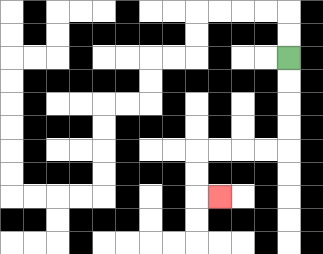{'start': '[12, 2]', 'end': '[9, 8]', 'path_directions': 'D,D,D,D,L,L,L,L,D,D,R', 'path_coordinates': '[[12, 2], [12, 3], [12, 4], [12, 5], [12, 6], [11, 6], [10, 6], [9, 6], [8, 6], [8, 7], [8, 8], [9, 8]]'}